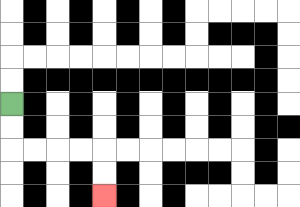{'start': '[0, 4]', 'end': '[4, 8]', 'path_directions': 'D,D,R,R,R,R,D,D', 'path_coordinates': '[[0, 4], [0, 5], [0, 6], [1, 6], [2, 6], [3, 6], [4, 6], [4, 7], [4, 8]]'}